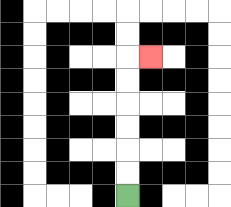{'start': '[5, 8]', 'end': '[6, 2]', 'path_directions': 'U,U,U,U,U,U,R', 'path_coordinates': '[[5, 8], [5, 7], [5, 6], [5, 5], [5, 4], [5, 3], [5, 2], [6, 2]]'}